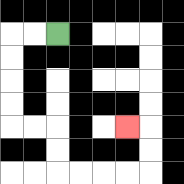{'start': '[2, 1]', 'end': '[5, 5]', 'path_directions': 'L,L,D,D,D,D,R,R,D,D,R,R,R,R,U,U,L', 'path_coordinates': '[[2, 1], [1, 1], [0, 1], [0, 2], [0, 3], [0, 4], [0, 5], [1, 5], [2, 5], [2, 6], [2, 7], [3, 7], [4, 7], [5, 7], [6, 7], [6, 6], [6, 5], [5, 5]]'}